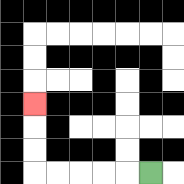{'start': '[6, 7]', 'end': '[1, 4]', 'path_directions': 'L,L,L,L,L,U,U,U', 'path_coordinates': '[[6, 7], [5, 7], [4, 7], [3, 7], [2, 7], [1, 7], [1, 6], [1, 5], [1, 4]]'}